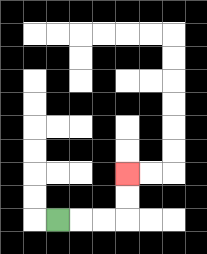{'start': '[2, 9]', 'end': '[5, 7]', 'path_directions': 'R,R,R,U,U', 'path_coordinates': '[[2, 9], [3, 9], [4, 9], [5, 9], [5, 8], [5, 7]]'}